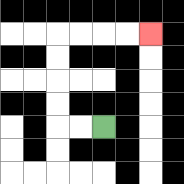{'start': '[4, 5]', 'end': '[6, 1]', 'path_directions': 'L,L,U,U,U,U,R,R,R,R', 'path_coordinates': '[[4, 5], [3, 5], [2, 5], [2, 4], [2, 3], [2, 2], [2, 1], [3, 1], [4, 1], [5, 1], [6, 1]]'}